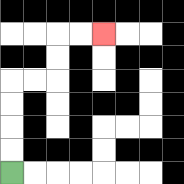{'start': '[0, 7]', 'end': '[4, 1]', 'path_directions': 'U,U,U,U,R,R,U,U,R,R', 'path_coordinates': '[[0, 7], [0, 6], [0, 5], [0, 4], [0, 3], [1, 3], [2, 3], [2, 2], [2, 1], [3, 1], [4, 1]]'}